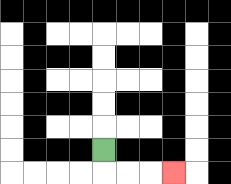{'start': '[4, 6]', 'end': '[7, 7]', 'path_directions': 'D,R,R,R', 'path_coordinates': '[[4, 6], [4, 7], [5, 7], [6, 7], [7, 7]]'}